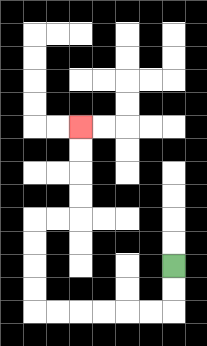{'start': '[7, 11]', 'end': '[3, 5]', 'path_directions': 'D,D,L,L,L,L,L,L,U,U,U,U,R,R,U,U,U,U', 'path_coordinates': '[[7, 11], [7, 12], [7, 13], [6, 13], [5, 13], [4, 13], [3, 13], [2, 13], [1, 13], [1, 12], [1, 11], [1, 10], [1, 9], [2, 9], [3, 9], [3, 8], [3, 7], [3, 6], [3, 5]]'}